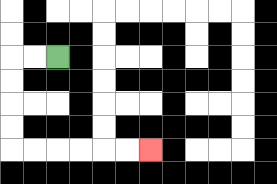{'start': '[2, 2]', 'end': '[6, 6]', 'path_directions': 'L,L,D,D,D,D,R,R,R,R,R,R', 'path_coordinates': '[[2, 2], [1, 2], [0, 2], [0, 3], [0, 4], [0, 5], [0, 6], [1, 6], [2, 6], [3, 6], [4, 6], [5, 6], [6, 6]]'}